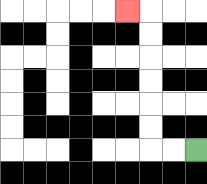{'start': '[8, 6]', 'end': '[5, 0]', 'path_directions': 'L,L,U,U,U,U,U,U,L', 'path_coordinates': '[[8, 6], [7, 6], [6, 6], [6, 5], [6, 4], [6, 3], [6, 2], [6, 1], [6, 0], [5, 0]]'}